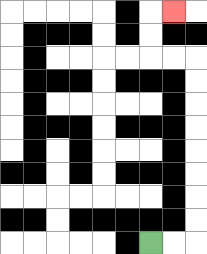{'start': '[6, 10]', 'end': '[7, 0]', 'path_directions': 'R,R,U,U,U,U,U,U,U,U,L,L,U,U,R', 'path_coordinates': '[[6, 10], [7, 10], [8, 10], [8, 9], [8, 8], [8, 7], [8, 6], [8, 5], [8, 4], [8, 3], [8, 2], [7, 2], [6, 2], [6, 1], [6, 0], [7, 0]]'}